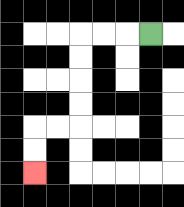{'start': '[6, 1]', 'end': '[1, 7]', 'path_directions': 'L,L,L,D,D,D,D,L,L,D,D', 'path_coordinates': '[[6, 1], [5, 1], [4, 1], [3, 1], [3, 2], [3, 3], [3, 4], [3, 5], [2, 5], [1, 5], [1, 6], [1, 7]]'}